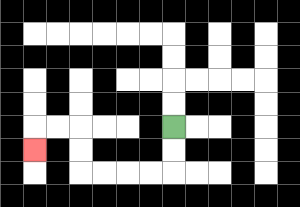{'start': '[7, 5]', 'end': '[1, 6]', 'path_directions': 'D,D,L,L,L,L,U,U,L,L,D', 'path_coordinates': '[[7, 5], [7, 6], [7, 7], [6, 7], [5, 7], [4, 7], [3, 7], [3, 6], [3, 5], [2, 5], [1, 5], [1, 6]]'}